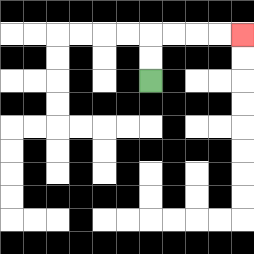{'start': '[6, 3]', 'end': '[10, 1]', 'path_directions': 'U,U,R,R,R,R', 'path_coordinates': '[[6, 3], [6, 2], [6, 1], [7, 1], [8, 1], [9, 1], [10, 1]]'}